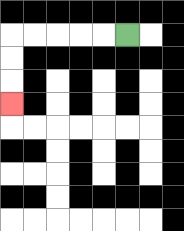{'start': '[5, 1]', 'end': '[0, 4]', 'path_directions': 'L,L,L,L,L,D,D,D', 'path_coordinates': '[[5, 1], [4, 1], [3, 1], [2, 1], [1, 1], [0, 1], [0, 2], [0, 3], [0, 4]]'}